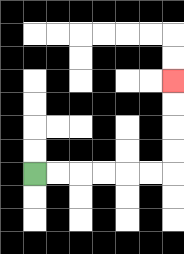{'start': '[1, 7]', 'end': '[7, 3]', 'path_directions': 'R,R,R,R,R,R,U,U,U,U', 'path_coordinates': '[[1, 7], [2, 7], [3, 7], [4, 7], [5, 7], [6, 7], [7, 7], [7, 6], [7, 5], [7, 4], [7, 3]]'}